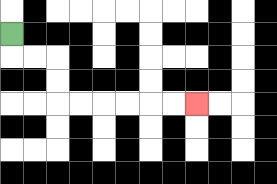{'start': '[0, 1]', 'end': '[8, 4]', 'path_directions': 'D,R,R,D,D,R,R,R,R,R,R', 'path_coordinates': '[[0, 1], [0, 2], [1, 2], [2, 2], [2, 3], [2, 4], [3, 4], [4, 4], [5, 4], [6, 4], [7, 4], [8, 4]]'}